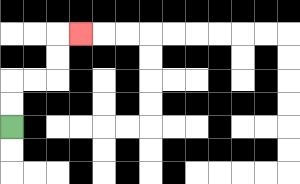{'start': '[0, 5]', 'end': '[3, 1]', 'path_directions': 'U,U,R,R,U,U,R', 'path_coordinates': '[[0, 5], [0, 4], [0, 3], [1, 3], [2, 3], [2, 2], [2, 1], [3, 1]]'}